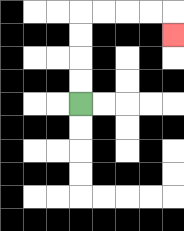{'start': '[3, 4]', 'end': '[7, 1]', 'path_directions': 'U,U,U,U,R,R,R,R,D', 'path_coordinates': '[[3, 4], [3, 3], [3, 2], [3, 1], [3, 0], [4, 0], [5, 0], [6, 0], [7, 0], [7, 1]]'}